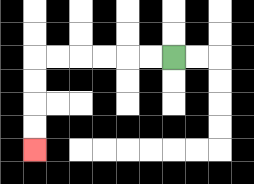{'start': '[7, 2]', 'end': '[1, 6]', 'path_directions': 'L,L,L,L,L,L,D,D,D,D', 'path_coordinates': '[[7, 2], [6, 2], [5, 2], [4, 2], [3, 2], [2, 2], [1, 2], [1, 3], [1, 4], [1, 5], [1, 6]]'}